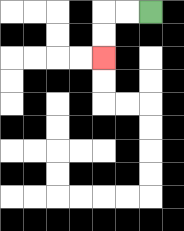{'start': '[6, 0]', 'end': '[4, 2]', 'path_directions': 'L,L,D,D', 'path_coordinates': '[[6, 0], [5, 0], [4, 0], [4, 1], [4, 2]]'}